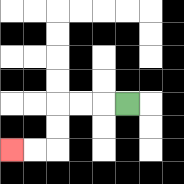{'start': '[5, 4]', 'end': '[0, 6]', 'path_directions': 'L,L,L,D,D,L,L', 'path_coordinates': '[[5, 4], [4, 4], [3, 4], [2, 4], [2, 5], [2, 6], [1, 6], [0, 6]]'}